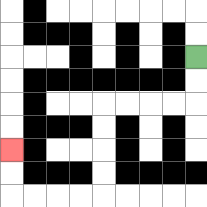{'start': '[8, 2]', 'end': '[0, 6]', 'path_directions': 'D,D,L,L,L,L,D,D,D,D,L,L,L,L,U,U', 'path_coordinates': '[[8, 2], [8, 3], [8, 4], [7, 4], [6, 4], [5, 4], [4, 4], [4, 5], [4, 6], [4, 7], [4, 8], [3, 8], [2, 8], [1, 8], [0, 8], [0, 7], [0, 6]]'}